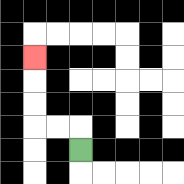{'start': '[3, 6]', 'end': '[1, 2]', 'path_directions': 'U,L,L,U,U,U', 'path_coordinates': '[[3, 6], [3, 5], [2, 5], [1, 5], [1, 4], [1, 3], [1, 2]]'}